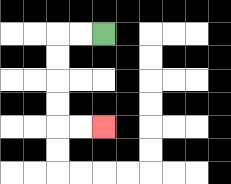{'start': '[4, 1]', 'end': '[4, 5]', 'path_directions': 'L,L,D,D,D,D,R,R', 'path_coordinates': '[[4, 1], [3, 1], [2, 1], [2, 2], [2, 3], [2, 4], [2, 5], [3, 5], [4, 5]]'}